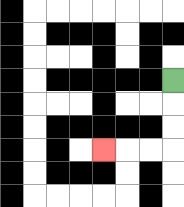{'start': '[7, 3]', 'end': '[4, 6]', 'path_directions': 'D,D,D,L,L,L', 'path_coordinates': '[[7, 3], [7, 4], [7, 5], [7, 6], [6, 6], [5, 6], [4, 6]]'}